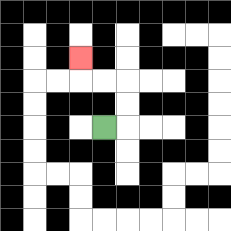{'start': '[4, 5]', 'end': '[3, 2]', 'path_directions': 'R,U,U,L,L,U', 'path_coordinates': '[[4, 5], [5, 5], [5, 4], [5, 3], [4, 3], [3, 3], [3, 2]]'}